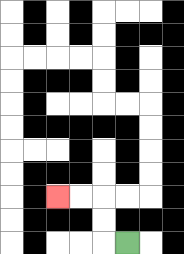{'start': '[5, 10]', 'end': '[2, 8]', 'path_directions': 'L,U,U,L,L', 'path_coordinates': '[[5, 10], [4, 10], [4, 9], [4, 8], [3, 8], [2, 8]]'}